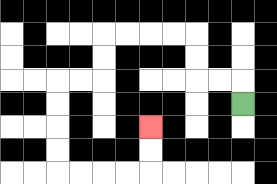{'start': '[10, 4]', 'end': '[6, 5]', 'path_directions': 'U,L,L,U,U,L,L,L,L,D,D,L,L,D,D,D,D,R,R,R,R,U,U', 'path_coordinates': '[[10, 4], [10, 3], [9, 3], [8, 3], [8, 2], [8, 1], [7, 1], [6, 1], [5, 1], [4, 1], [4, 2], [4, 3], [3, 3], [2, 3], [2, 4], [2, 5], [2, 6], [2, 7], [3, 7], [4, 7], [5, 7], [6, 7], [6, 6], [6, 5]]'}